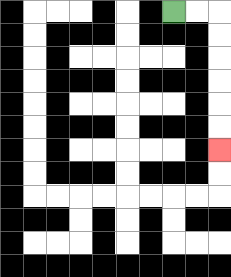{'start': '[7, 0]', 'end': '[9, 6]', 'path_directions': 'R,R,D,D,D,D,D,D', 'path_coordinates': '[[7, 0], [8, 0], [9, 0], [9, 1], [9, 2], [9, 3], [9, 4], [9, 5], [9, 6]]'}